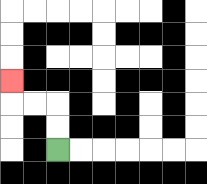{'start': '[2, 6]', 'end': '[0, 3]', 'path_directions': 'U,U,L,L,U', 'path_coordinates': '[[2, 6], [2, 5], [2, 4], [1, 4], [0, 4], [0, 3]]'}